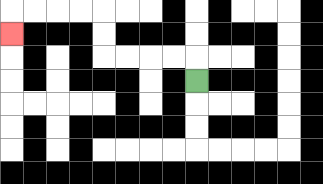{'start': '[8, 3]', 'end': '[0, 1]', 'path_directions': 'U,L,L,L,L,U,U,L,L,L,L,D', 'path_coordinates': '[[8, 3], [8, 2], [7, 2], [6, 2], [5, 2], [4, 2], [4, 1], [4, 0], [3, 0], [2, 0], [1, 0], [0, 0], [0, 1]]'}